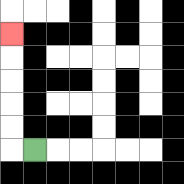{'start': '[1, 6]', 'end': '[0, 1]', 'path_directions': 'L,U,U,U,U,U', 'path_coordinates': '[[1, 6], [0, 6], [0, 5], [0, 4], [0, 3], [0, 2], [0, 1]]'}